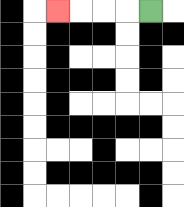{'start': '[6, 0]', 'end': '[2, 0]', 'path_directions': 'L,L,L,L', 'path_coordinates': '[[6, 0], [5, 0], [4, 0], [3, 0], [2, 0]]'}